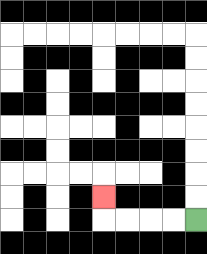{'start': '[8, 9]', 'end': '[4, 8]', 'path_directions': 'L,L,L,L,U', 'path_coordinates': '[[8, 9], [7, 9], [6, 9], [5, 9], [4, 9], [4, 8]]'}